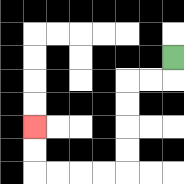{'start': '[7, 2]', 'end': '[1, 5]', 'path_directions': 'D,L,L,D,D,D,D,L,L,L,L,U,U', 'path_coordinates': '[[7, 2], [7, 3], [6, 3], [5, 3], [5, 4], [5, 5], [5, 6], [5, 7], [4, 7], [3, 7], [2, 7], [1, 7], [1, 6], [1, 5]]'}